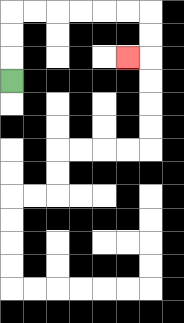{'start': '[0, 3]', 'end': '[5, 2]', 'path_directions': 'U,U,U,R,R,R,R,R,R,D,D,L', 'path_coordinates': '[[0, 3], [0, 2], [0, 1], [0, 0], [1, 0], [2, 0], [3, 0], [4, 0], [5, 0], [6, 0], [6, 1], [6, 2], [5, 2]]'}